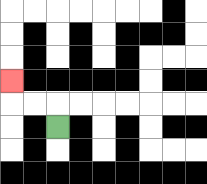{'start': '[2, 5]', 'end': '[0, 3]', 'path_directions': 'U,L,L,U', 'path_coordinates': '[[2, 5], [2, 4], [1, 4], [0, 4], [0, 3]]'}